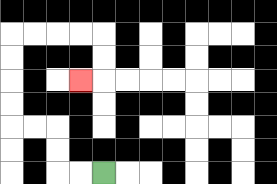{'start': '[4, 7]', 'end': '[3, 3]', 'path_directions': 'L,L,U,U,L,L,U,U,U,U,R,R,R,R,D,D,L', 'path_coordinates': '[[4, 7], [3, 7], [2, 7], [2, 6], [2, 5], [1, 5], [0, 5], [0, 4], [0, 3], [0, 2], [0, 1], [1, 1], [2, 1], [3, 1], [4, 1], [4, 2], [4, 3], [3, 3]]'}